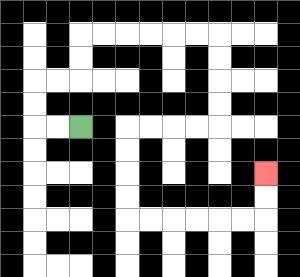{'start': '[3, 5]', 'end': '[11, 7]', 'path_directions': 'L,L,U,U,R,R,U,U,R,R,R,R,R,R,D,D,D,D,L,L,L,L,D,D,D,D,R,R,R,R,R,R,U,U', 'path_coordinates': '[[3, 5], [2, 5], [1, 5], [1, 4], [1, 3], [2, 3], [3, 3], [3, 2], [3, 1], [4, 1], [5, 1], [6, 1], [7, 1], [8, 1], [9, 1], [9, 2], [9, 3], [9, 4], [9, 5], [8, 5], [7, 5], [6, 5], [5, 5], [5, 6], [5, 7], [5, 8], [5, 9], [6, 9], [7, 9], [8, 9], [9, 9], [10, 9], [11, 9], [11, 8], [11, 7]]'}